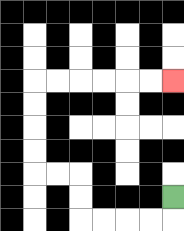{'start': '[7, 8]', 'end': '[7, 3]', 'path_directions': 'D,L,L,L,L,U,U,L,L,U,U,U,U,R,R,R,R,R,R', 'path_coordinates': '[[7, 8], [7, 9], [6, 9], [5, 9], [4, 9], [3, 9], [3, 8], [3, 7], [2, 7], [1, 7], [1, 6], [1, 5], [1, 4], [1, 3], [2, 3], [3, 3], [4, 3], [5, 3], [6, 3], [7, 3]]'}